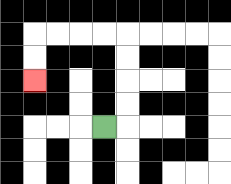{'start': '[4, 5]', 'end': '[1, 3]', 'path_directions': 'R,U,U,U,U,L,L,L,L,D,D', 'path_coordinates': '[[4, 5], [5, 5], [5, 4], [5, 3], [5, 2], [5, 1], [4, 1], [3, 1], [2, 1], [1, 1], [1, 2], [1, 3]]'}